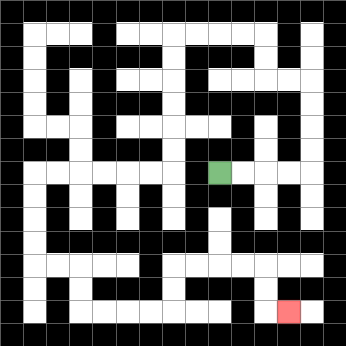{'start': '[9, 7]', 'end': '[12, 13]', 'path_directions': 'R,R,R,R,U,U,U,U,L,L,U,U,L,L,L,L,D,D,D,D,D,D,L,L,L,L,L,L,D,D,D,D,R,R,D,D,R,R,R,R,U,U,R,R,R,R,D,D,R', 'path_coordinates': '[[9, 7], [10, 7], [11, 7], [12, 7], [13, 7], [13, 6], [13, 5], [13, 4], [13, 3], [12, 3], [11, 3], [11, 2], [11, 1], [10, 1], [9, 1], [8, 1], [7, 1], [7, 2], [7, 3], [7, 4], [7, 5], [7, 6], [7, 7], [6, 7], [5, 7], [4, 7], [3, 7], [2, 7], [1, 7], [1, 8], [1, 9], [1, 10], [1, 11], [2, 11], [3, 11], [3, 12], [3, 13], [4, 13], [5, 13], [6, 13], [7, 13], [7, 12], [7, 11], [8, 11], [9, 11], [10, 11], [11, 11], [11, 12], [11, 13], [12, 13]]'}